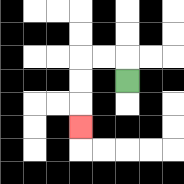{'start': '[5, 3]', 'end': '[3, 5]', 'path_directions': 'U,L,L,D,D,D', 'path_coordinates': '[[5, 3], [5, 2], [4, 2], [3, 2], [3, 3], [3, 4], [3, 5]]'}